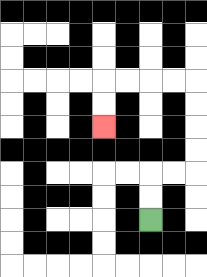{'start': '[6, 9]', 'end': '[4, 5]', 'path_directions': 'U,U,R,R,U,U,U,U,L,L,L,L,D,D', 'path_coordinates': '[[6, 9], [6, 8], [6, 7], [7, 7], [8, 7], [8, 6], [8, 5], [8, 4], [8, 3], [7, 3], [6, 3], [5, 3], [4, 3], [4, 4], [4, 5]]'}